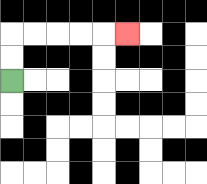{'start': '[0, 3]', 'end': '[5, 1]', 'path_directions': 'U,U,R,R,R,R,R', 'path_coordinates': '[[0, 3], [0, 2], [0, 1], [1, 1], [2, 1], [3, 1], [4, 1], [5, 1]]'}